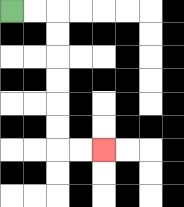{'start': '[0, 0]', 'end': '[4, 6]', 'path_directions': 'R,R,D,D,D,D,D,D,R,R', 'path_coordinates': '[[0, 0], [1, 0], [2, 0], [2, 1], [2, 2], [2, 3], [2, 4], [2, 5], [2, 6], [3, 6], [4, 6]]'}